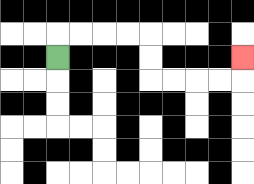{'start': '[2, 2]', 'end': '[10, 2]', 'path_directions': 'U,R,R,R,R,D,D,R,R,R,R,U', 'path_coordinates': '[[2, 2], [2, 1], [3, 1], [4, 1], [5, 1], [6, 1], [6, 2], [6, 3], [7, 3], [8, 3], [9, 3], [10, 3], [10, 2]]'}